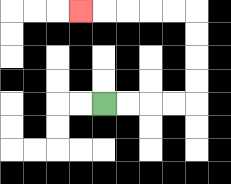{'start': '[4, 4]', 'end': '[3, 0]', 'path_directions': 'R,R,R,R,U,U,U,U,L,L,L,L,L', 'path_coordinates': '[[4, 4], [5, 4], [6, 4], [7, 4], [8, 4], [8, 3], [8, 2], [8, 1], [8, 0], [7, 0], [6, 0], [5, 0], [4, 0], [3, 0]]'}